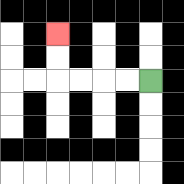{'start': '[6, 3]', 'end': '[2, 1]', 'path_directions': 'L,L,L,L,U,U', 'path_coordinates': '[[6, 3], [5, 3], [4, 3], [3, 3], [2, 3], [2, 2], [2, 1]]'}